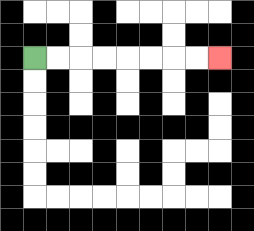{'start': '[1, 2]', 'end': '[9, 2]', 'path_directions': 'R,R,R,R,R,R,R,R', 'path_coordinates': '[[1, 2], [2, 2], [3, 2], [4, 2], [5, 2], [6, 2], [7, 2], [8, 2], [9, 2]]'}